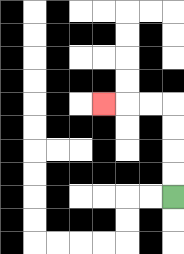{'start': '[7, 8]', 'end': '[4, 4]', 'path_directions': 'U,U,U,U,L,L,L', 'path_coordinates': '[[7, 8], [7, 7], [7, 6], [7, 5], [7, 4], [6, 4], [5, 4], [4, 4]]'}